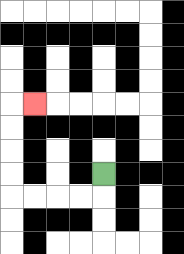{'start': '[4, 7]', 'end': '[1, 4]', 'path_directions': 'D,L,L,L,L,U,U,U,U,R', 'path_coordinates': '[[4, 7], [4, 8], [3, 8], [2, 8], [1, 8], [0, 8], [0, 7], [0, 6], [0, 5], [0, 4], [1, 4]]'}